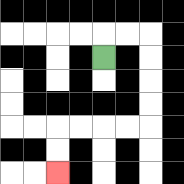{'start': '[4, 2]', 'end': '[2, 7]', 'path_directions': 'U,R,R,D,D,D,D,L,L,L,L,D,D', 'path_coordinates': '[[4, 2], [4, 1], [5, 1], [6, 1], [6, 2], [6, 3], [6, 4], [6, 5], [5, 5], [4, 5], [3, 5], [2, 5], [2, 6], [2, 7]]'}